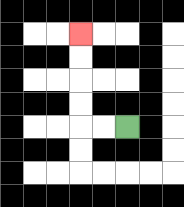{'start': '[5, 5]', 'end': '[3, 1]', 'path_directions': 'L,L,U,U,U,U', 'path_coordinates': '[[5, 5], [4, 5], [3, 5], [3, 4], [3, 3], [3, 2], [3, 1]]'}